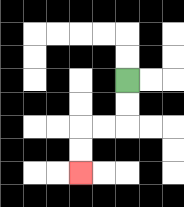{'start': '[5, 3]', 'end': '[3, 7]', 'path_directions': 'D,D,L,L,D,D', 'path_coordinates': '[[5, 3], [5, 4], [5, 5], [4, 5], [3, 5], [3, 6], [3, 7]]'}